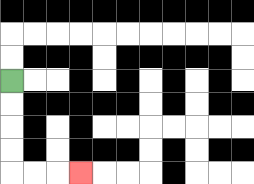{'start': '[0, 3]', 'end': '[3, 7]', 'path_directions': 'D,D,D,D,R,R,R', 'path_coordinates': '[[0, 3], [0, 4], [0, 5], [0, 6], [0, 7], [1, 7], [2, 7], [3, 7]]'}